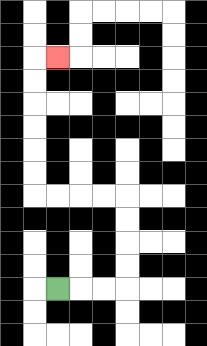{'start': '[2, 12]', 'end': '[2, 2]', 'path_directions': 'R,R,R,U,U,U,U,L,L,L,L,U,U,U,U,U,U,R', 'path_coordinates': '[[2, 12], [3, 12], [4, 12], [5, 12], [5, 11], [5, 10], [5, 9], [5, 8], [4, 8], [3, 8], [2, 8], [1, 8], [1, 7], [1, 6], [1, 5], [1, 4], [1, 3], [1, 2], [2, 2]]'}